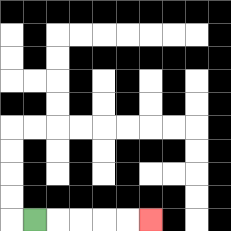{'start': '[1, 9]', 'end': '[6, 9]', 'path_directions': 'R,R,R,R,R', 'path_coordinates': '[[1, 9], [2, 9], [3, 9], [4, 9], [5, 9], [6, 9]]'}